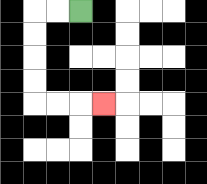{'start': '[3, 0]', 'end': '[4, 4]', 'path_directions': 'L,L,D,D,D,D,R,R,R', 'path_coordinates': '[[3, 0], [2, 0], [1, 0], [1, 1], [1, 2], [1, 3], [1, 4], [2, 4], [3, 4], [4, 4]]'}